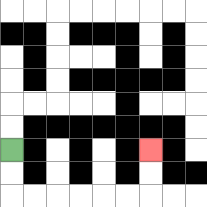{'start': '[0, 6]', 'end': '[6, 6]', 'path_directions': 'D,D,R,R,R,R,R,R,U,U', 'path_coordinates': '[[0, 6], [0, 7], [0, 8], [1, 8], [2, 8], [3, 8], [4, 8], [5, 8], [6, 8], [6, 7], [6, 6]]'}